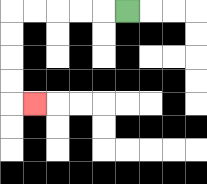{'start': '[5, 0]', 'end': '[1, 4]', 'path_directions': 'L,L,L,L,L,D,D,D,D,R', 'path_coordinates': '[[5, 0], [4, 0], [3, 0], [2, 0], [1, 0], [0, 0], [0, 1], [0, 2], [0, 3], [0, 4], [1, 4]]'}